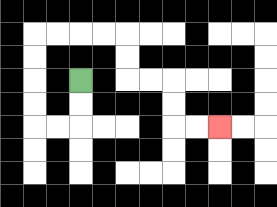{'start': '[3, 3]', 'end': '[9, 5]', 'path_directions': 'D,D,L,L,U,U,U,U,R,R,R,R,D,D,R,R,D,D,R,R', 'path_coordinates': '[[3, 3], [3, 4], [3, 5], [2, 5], [1, 5], [1, 4], [1, 3], [1, 2], [1, 1], [2, 1], [3, 1], [4, 1], [5, 1], [5, 2], [5, 3], [6, 3], [7, 3], [7, 4], [7, 5], [8, 5], [9, 5]]'}